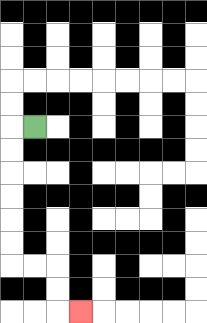{'start': '[1, 5]', 'end': '[3, 13]', 'path_directions': 'L,D,D,D,D,D,D,R,R,D,D,R', 'path_coordinates': '[[1, 5], [0, 5], [0, 6], [0, 7], [0, 8], [0, 9], [0, 10], [0, 11], [1, 11], [2, 11], [2, 12], [2, 13], [3, 13]]'}